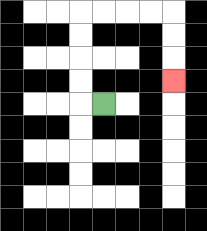{'start': '[4, 4]', 'end': '[7, 3]', 'path_directions': 'L,U,U,U,U,R,R,R,R,D,D,D', 'path_coordinates': '[[4, 4], [3, 4], [3, 3], [3, 2], [3, 1], [3, 0], [4, 0], [5, 0], [6, 0], [7, 0], [7, 1], [7, 2], [7, 3]]'}